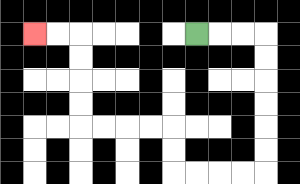{'start': '[8, 1]', 'end': '[1, 1]', 'path_directions': 'R,R,R,D,D,D,D,D,D,L,L,L,L,U,U,L,L,L,L,U,U,U,U,L,L', 'path_coordinates': '[[8, 1], [9, 1], [10, 1], [11, 1], [11, 2], [11, 3], [11, 4], [11, 5], [11, 6], [11, 7], [10, 7], [9, 7], [8, 7], [7, 7], [7, 6], [7, 5], [6, 5], [5, 5], [4, 5], [3, 5], [3, 4], [3, 3], [3, 2], [3, 1], [2, 1], [1, 1]]'}